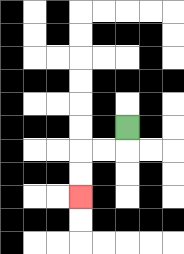{'start': '[5, 5]', 'end': '[3, 8]', 'path_directions': 'D,L,L,D,D', 'path_coordinates': '[[5, 5], [5, 6], [4, 6], [3, 6], [3, 7], [3, 8]]'}